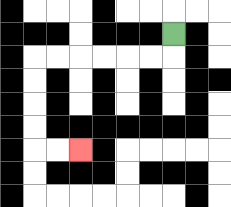{'start': '[7, 1]', 'end': '[3, 6]', 'path_directions': 'D,L,L,L,L,L,L,D,D,D,D,R,R', 'path_coordinates': '[[7, 1], [7, 2], [6, 2], [5, 2], [4, 2], [3, 2], [2, 2], [1, 2], [1, 3], [1, 4], [1, 5], [1, 6], [2, 6], [3, 6]]'}